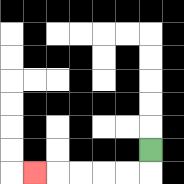{'start': '[6, 6]', 'end': '[1, 7]', 'path_directions': 'D,L,L,L,L,L', 'path_coordinates': '[[6, 6], [6, 7], [5, 7], [4, 7], [3, 7], [2, 7], [1, 7]]'}